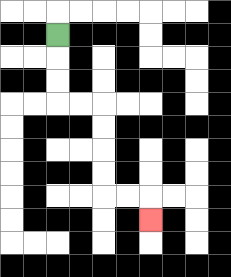{'start': '[2, 1]', 'end': '[6, 9]', 'path_directions': 'D,D,D,R,R,D,D,D,D,R,R,D', 'path_coordinates': '[[2, 1], [2, 2], [2, 3], [2, 4], [3, 4], [4, 4], [4, 5], [4, 6], [4, 7], [4, 8], [5, 8], [6, 8], [6, 9]]'}